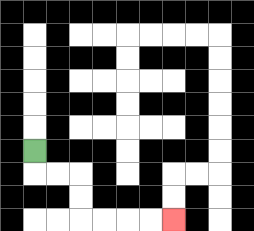{'start': '[1, 6]', 'end': '[7, 9]', 'path_directions': 'D,R,R,D,D,R,R,R,R', 'path_coordinates': '[[1, 6], [1, 7], [2, 7], [3, 7], [3, 8], [3, 9], [4, 9], [5, 9], [6, 9], [7, 9]]'}